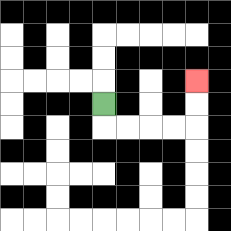{'start': '[4, 4]', 'end': '[8, 3]', 'path_directions': 'D,R,R,R,R,U,U', 'path_coordinates': '[[4, 4], [4, 5], [5, 5], [6, 5], [7, 5], [8, 5], [8, 4], [8, 3]]'}